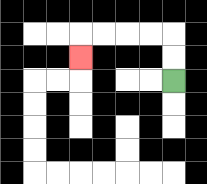{'start': '[7, 3]', 'end': '[3, 2]', 'path_directions': 'U,U,L,L,L,L,D', 'path_coordinates': '[[7, 3], [7, 2], [7, 1], [6, 1], [5, 1], [4, 1], [3, 1], [3, 2]]'}